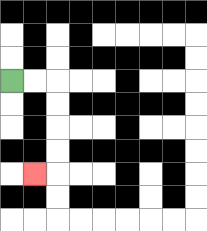{'start': '[0, 3]', 'end': '[1, 7]', 'path_directions': 'R,R,D,D,D,D,L', 'path_coordinates': '[[0, 3], [1, 3], [2, 3], [2, 4], [2, 5], [2, 6], [2, 7], [1, 7]]'}